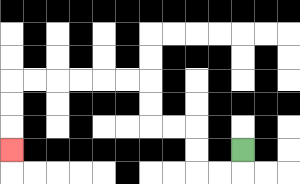{'start': '[10, 6]', 'end': '[0, 6]', 'path_directions': 'D,L,L,U,U,L,L,U,U,L,L,L,L,L,L,D,D,D', 'path_coordinates': '[[10, 6], [10, 7], [9, 7], [8, 7], [8, 6], [8, 5], [7, 5], [6, 5], [6, 4], [6, 3], [5, 3], [4, 3], [3, 3], [2, 3], [1, 3], [0, 3], [0, 4], [0, 5], [0, 6]]'}